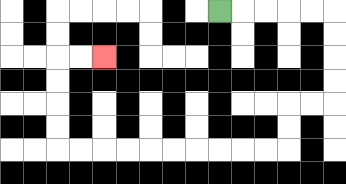{'start': '[9, 0]', 'end': '[4, 2]', 'path_directions': 'R,R,R,R,R,D,D,D,D,L,L,D,D,L,L,L,L,L,L,L,L,L,L,U,U,U,U,R,R', 'path_coordinates': '[[9, 0], [10, 0], [11, 0], [12, 0], [13, 0], [14, 0], [14, 1], [14, 2], [14, 3], [14, 4], [13, 4], [12, 4], [12, 5], [12, 6], [11, 6], [10, 6], [9, 6], [8, 6], [7, 6], [6, 6], [5, 6], [4, 6], [3, 6], [2, 6], [2, 5], [2, 4], [2, 3], [2, 2], [3, 2], [4, 2]]'}